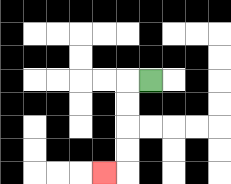{'start': '[6, 3]', 'end': '[4, 7]', 'path_directions': 'L,D,D,D,D,L', 'path_coordinates': '[[6, 3], [5, 3], [5, 4], [5, 5], [5, 6], [5, 7], [4, 7]]'}